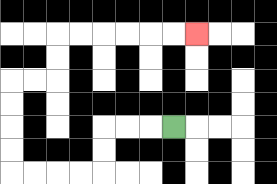{'start': '[7, 5]', 'end': '[8, 1]', 'path_directions': 'L,L,L,D,D,L,L,L,L,U,U,U,U,R,R,U,U,R,R,R,R,R,R', 'path_coordinates': '[[7, 5], [6, 5], [5, 5], [4, 5], [4, 6], [4, 7], [3, 7], [2, 7], [1, 7], [0, 7], [0, 6], [0, 5], [0, 4], [0, 3], [1, 3], [2, 3], [2, 2], [2, 1], [3, 1], [4, 1], [5, 1], [6, 1], [7, 1], [8, 1]]'}